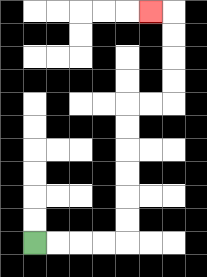{'start': '[1, 10]', 'end': '[6, 0]', 'path_directions': 'R,R,R,R,U,U,U,U,U,U,R,R,U,U,U,U,L', 'path_coordinates': '[[1, 10], [2, 10], [3, 10], [4, 10], [5, 10], [5, 9], [5, 8], [5, 7], [5, 6], [5, 5], [5, 4], [6, 4], [7, 4], [7, 3], [7, 2], [7, 1], [7, 0], [6, 0]]'}